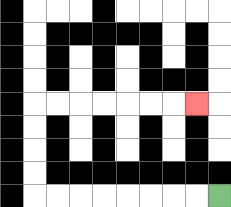{'start': '[9, 8]', 'end': '[8, 4]', 'path_directions': 'L,L,L,L,L,L,L,L,U,U,U,U,R,R,R,R,R,R,R', 'path_coordinates': '[[9, 8], [8, 8], [7, 8], [6, 8], [5, 8], [4, 8], [3, 8], [2, 8], [1, 8], [1, 7], [1, 6], [1, 5], [1, 4], [2, 4], [3, 4], [4, 4], [5, 4], [6, 4], [7, 4], [8, 4]]'}